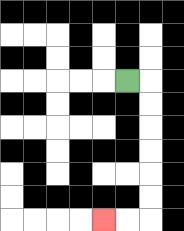{'start': '[5, 3]', 'end': '[4, 9]', 'path_directions': 'R,D,D,D,D,D,D,L,L', 'path_coordinates': '[[5, 3], [6, 3], [6, 4], [6, 5], [6, 6], [6, 7], [6, 8], [6, 9], [5, 9], [4, 9]]'}